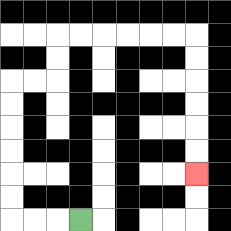{'start': '[3, 9]', 'end': '[8, 7]', 'path_directions': 'L,L,L,U,U,U,U,U,U,R,R,U,U,R,R,R,R,R,R,D,D,D,D,D,D', 'path_coordinates': '[[3, 9], [2, 9], [1, 9], [0, 9], [0, 8], [0, 7], [0, 6], [0, 5], [0, 4], [0, 3], [1, 3], [2, 3], [2, 2], [2, 1], [3, 1], [4, 1], [5, 1], [6, 1], [7, 1], [8, 1], [8, 2], [8, 3], [8, 4], [8, 5], [8, 6], [8, 7]]'}